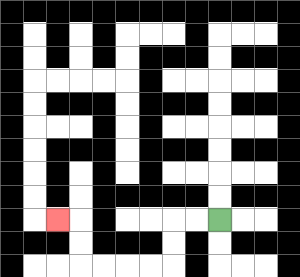{'start': '[9, 9]', 'end': '[2, 9]', 'path_directions': 'L,L,D,D,L,L,L,L,U,U,L', 'path_coordinates': '[[9, 9], [8, 9], [7, 9], [7, 10], [7, 11], [6, 11], [5, 11], [4, 11], [3, 11], [3, 10], [3, 9], [2, 9]]'}